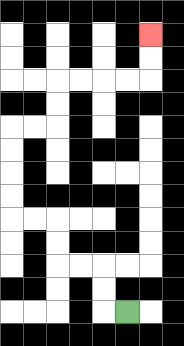{'start': '[5, 13]', 'end': '[6, 1]', 'path_directions': 'L,U,U,L,L,U,U,L,L,U,U,U,U,R,R,U,U,R,R,R,R,U,U', 'path_coordinates': '[[5, 13], [4, 13], [4, 12], [4, 11], [3, 11], [2, 11], [2, 10], [2, 9], [1, 9], [0, 9], [0, 8], [0, 7], [0, 6], [0, 5], [1, 5], [2, 5], [2, 4], [2, 3], [3, 3], [4, 3], [5, 3], [6, 3], [6, 2], [6, 1]]'}